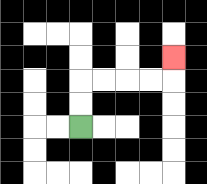{'start': '[3, 5]', 'end': '[7, 2]', 'path_directions': 'U,U,R,R,R,R,U', 'path_coordinates': '[[3, 5], [3, 4], [3, 3], [4, 3], [5, 3], [6, 3], [7, 3], [7, 2]]'}